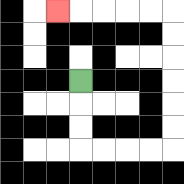{'start': '[3, 3]', 'end': '[2, 0]', 'path_directions': 'D,D,D,R,R,R,R,U,U,U,U,U,U,L,L,L,L,L', 'path_coordinates': '[[3, 3], [3, 4], [3, 5], [3, 6], [4, 6], [5, 6], [6, 6], [7, 6], [7, 5], [7, 4], [7, 3], [7, 2], [7, 1], [7, 0], [6, 0], [5, 0], [4, 0], [3, 0], [2, 0]]'}